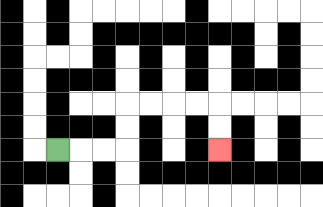{'start': '[2, 6]', 'end': '[9, 6]', 'path_directions': 'R,R,R,U,U,R,R,R,R,D,D', 'path_coordinates': '[[2, 6], [3, 6], [4, 6], [5, 6], [5, 5], [5, 4], [6, 4], [7, 4], [8, 4], [9, 4], [9, 5], [9, 6]]'}